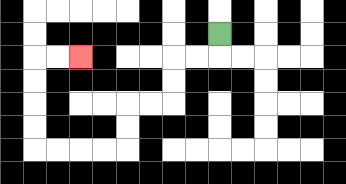{'start': '[9, 1]', 'end': '[3, 2]', 'path_directions': 'D,L,L,D,D,L,L,D,D,L,L,L,L,U,U,U,U,R,R', 'path_coordinates': '[[9, 1], [9, 2], [8, 2], [7, 2], [7, 3], [7, 4], [6, 4], [5, 4], [5, 5], [5, 6], [4, 6], [3, 6], [2, 6], [1, 6], [1, 5], [1, 4], [1, 3], [1, 2], [2, 2], [3, 2]]'}